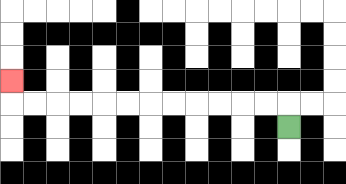{'start': '[12, 5]', 'end': '[0, 3]', 'path_directions': 'U,L,L,L,L,L,L,L,L,L,L,L,L,U', 'path_coordinates': '[[12, 5], [12, 4], [11, 4], [10, 4], [9, 4], [8, 4], [7, 4], [6, 4], [5, 4], [4, 4], [3, 4], [2, 4], [1, 4], [0, 4], [0, 3]]'}